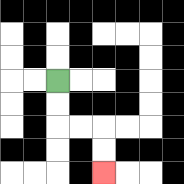{'start': '[2, 3]', 'end': '[4, 7]', 'path_directions': 'D,D,R,R,D,D', 'path_coordinates': '[[2, 3], [2, 4], [2, 5], [3, 5], [4, 5], [4, 6], [4, 7]]'}